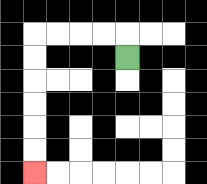{'start': '[5, 2]', 'end': '[1, 7]', 'path_directions': 'U,L,L,L,L,D,D,D,D,D,D', 'path_coordinates': '[[5, 2], [5, 1], [4, 1], [3, 1], [2, 1], [1, 1], [1, 2], [1, 3], [1, 4], [1, 5], [1, 6], [1, 7]]'}